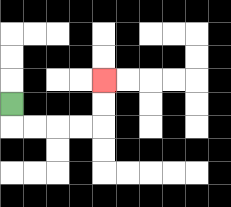{'start': '[0, 4]', 'end': '[4, 3]', 'path_directions': 'D,R,R,R,R,U,U', 'path_coordinates': '[[0, 4], [0, 5], [1, 5], [2, 5], [3, 5], [4, 5], [4, 4], [4, 3]]'}